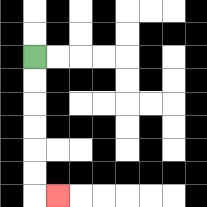{'start': '[1, 2]', 'end': '[2, 8]', 'path_directions': 'D,D,D,D,D,D,R', 'path_coordinates': '[[1, 2], [1, 3], [1, 4], [1, 5], [1, 6], [1, 7], [1, 8], [2, 8]]'}